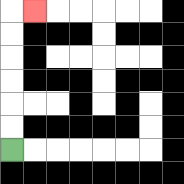{'start': '[0, 6]', 'end': '[1, 0]', 'path_directions': 'U,U,U,U,U,U,R', 'path_coordinates': '[[0, 6], [0, 5], [0, 4], [0, 3], [0, 2], [0, 1], [0, 0], [1, 0]]'}